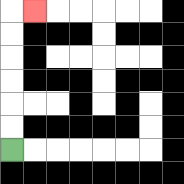{'start': '[0, 6]', 'end': '[1, 0]', 'path_directions': 'U,U,U,U,U,U,R', 'path_coordinates': '[[0, 6], [0, 5], [0, 4], [0, 3], [0, 2], [0, 1], [0, 0], [1, 0]]'}